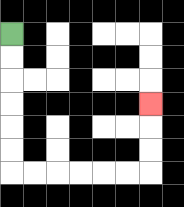{'start': '[0, 1]', 'end': '[6, 4]', 'path_directions': 'D,D,D,D,D,D,R,R,R,R,R,R,U,U,U', 'path_coordinates': '[[0, 1], [0, 2], [0, 3], [0, 4], [0, 5], [0, 6], [0, 7], [1, 7], [2, 7], [3, 7], [4, 7], [5, 7], [6, 7], [6, 6], [6, 5], [6, 4]]'}